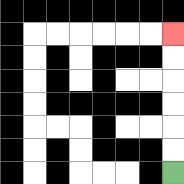{'start': '[7, 7]', 'end': '[7, 1]', 'path_directions': 'U,U,U,U,U,U', 'path_coordinates': '[[7, 7], [7, 6], [7, 5], [7, 4], [7, 3], [7, 2], [7, 1]]'}